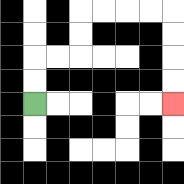{'start': '[1, 4]', 'end': '[7, 4]', 'path_directions': 'U,U,R,R,U,U,R,R,R,R,D,D,D,D', 'path_coordinates': '[[1, 4], [1, 3], [1, 2], [2, 2], [3, 2], [3, 1], [3, 0], [4, 0], [5, 0], [6, 0], [7, 0], [7, 1], [7, 2], [7, 3], [7, 4]]'}